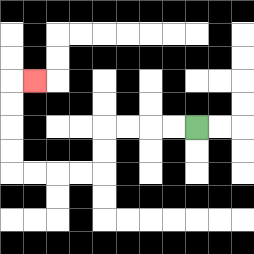{'start': '[8, 5]', 'end': '[1, 3]', 'path_directions': 'L,L,L,L,D,D,L,L,L,L,U,U,U,U,R', 'path_coordinates': '[[8, 5], [7, 5], [6, 5], [5, 5], [4, 5], [4, 6], [4, 7], [3, 7], [2, 7], [1, 7], [0, 7], [0, 6], [0, 5], [0, 4], [0, 3], [1, 3]]'}